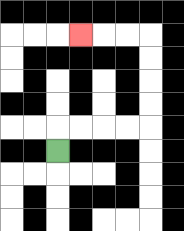{'start': '[2, 6]', 'end': '[3, 1]', 'path_directions': 'U,R,R,R,R,U,U,U,U,L,L,L', 'path_coordinates': '[[2, 6], [2, 5], [3, 5], [4, 5], [5, 5], [6, 5], [6, 4], [6, 3], [6, 2], [6, 1], [5, 1], [4, 1], [3, 1]]'}